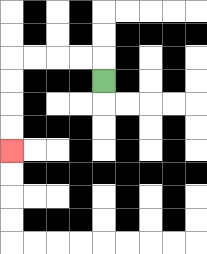{'start': '[4, 3]', 'end': '[0, 6]', 'path_directions': 'U,L,L,L,L,D,D,D,D', 'path_coordinates': '[[4, 3], [4, 2], [3, 2], [2, 2], [1, 2], [0, 2], [0, 3], [0, 4], [0, 5], [0, 6]]'}